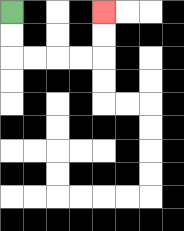{'start': '[0, 0]', 'end': '[4, 0]', 'path_directions': 'D,D,R,R,R,R,U,U', 'path_coordinates': '[[0, 0], [0, 1], [0, 2], [1, 2], [2, 2], [3, 2], [4, 2], [4, 1], [4, 0]]'}